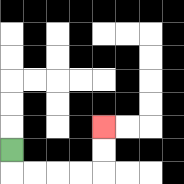{'start': '[0, 6]', 'end': '[4, 5]', 'path_directions': 'D,R,R,R,R,U,U', 'path_coordinates': '[[0, 6], [0, 7], [1, 7], [2, 7], [3, 7], [4, 7], [4, 6], [4, 5]]'}